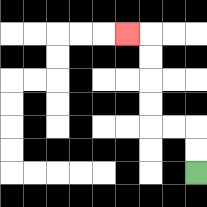{'start': '[8, 7]', 'end': '[5, 1]', 'path_directions': 'U,U,L,L,U,U,U,U,L', 'path_coordinates': '[[8, 7], [8, 6], [8, 5], [7, 5], [6, 5], [6, 4], [6, 3], [6, 2], [6, 1], [5, 1]]'}